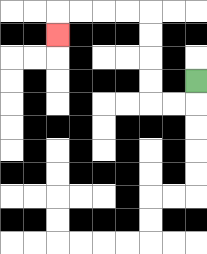{'start': '[8, 3]', 'end': '[2, 1]', 'path_directions': 'D,L,L,U,U,U,U,L,L,L,L,D', 'path_coordinates': '[[8, 3], [8, 4], [7, 4], [6, 4], [6, 3], [6, 2], [6, 1], [6, 0], [5, 0], [4, 0], [3, 0], [2, 0], [2, 1]]'}